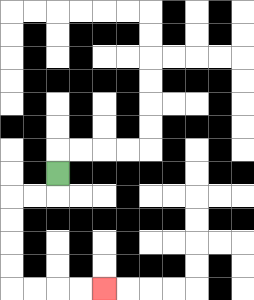{'start': '[2, 7]', 'end': '[4, 12]', 'path_directions': 'D,L,L,D,D,D,D,R,R,R,R', 'path_coordinates': '[[2, 7], [2, 8], [1, 8], [0, 8], [0, 9], [0, 10], [0, 11], [0, 12], [1, 12], [2, 12], [3, 12], [4, 12]]'}